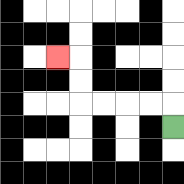{'start': '[7, 5]', 'end': '[2, 2]', 'path_directions': 'U,L,L,L,L,U,U,L', 'path_coordinates': '[[7, 5], [7, 4], [6, 4], [5, 4], [4, 4], [3, 4], [3, 3], [3, 2], [2, 2]]'}